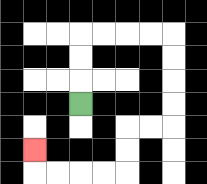{'start': '[3, 4]', 'end': '[1, 6]', 'path_directions': 'U,U,U,R,R,R,R,D,D,D,D,L,L,D,D,L,L,L,L,U', 'path_coordinates': '[[3, 4], [3, 3], [3, 2], [3, 1], [4, 1], [5, 1], [6, 1], [7, 1], [7, 2], [7, 3], [7, 4], [7, 5], [6, 5], [5, 5], [5, 6], [5, 7], [4, 7], [3, 7], [2, 7], [1, 7], [1, 6]]'}